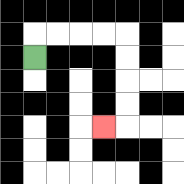{'start': '[1, 2]', 'end': '[4, 5]', 'path_directions': 'U,R,R,R,R,D,D,D,D,L', 'path_coordinates': '[[1, 2], [1, 1], [2, 1], [3, 1], [4, 1], [5, 1], [5, 2], [5, 3], [5, 4], [5, 5], [4, 5]]'}